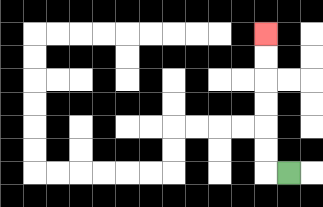{'start': '[12, 7]', 'end': '[11, 1]', 'path_directions': 'L,U,U,U,U,U,U', 'path_coordinates': '[[12, 7], [11, 7], [11, 6], [11, 5], [11, 4], [11, 3], [11, 2], [11, 1]]'}